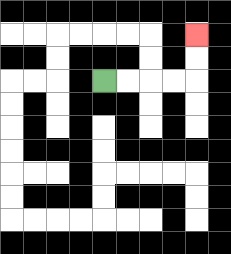{'start': '[4, 3]', 'end': '[8, 1]', 'path_directions': 'R,R,R,R,U,U', 'path_coordinates': '[[4, 3], [5, 3], [6, 3], [7, 3], [8, 3], [8, 2], [8, 1]]'}